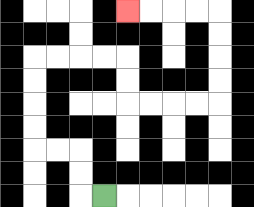{'start': '[4, 8]', 'end': '[5, 0]', 'path_directions': 'L,U,U,L,L,U,U,U,U,R,R,R,R,D,D,R,R,R,R,U,U,U,U,L,L,L,L', 'path_coordinates': '[[4, 8], [3, 8], [3, 7], [3, 6], [2, 6], [1, 6], [1, 5], [1, 4], [1, 3], [1, 2], [2, 2], [3, 2], [4, 2], [5, 2], [5, 3], [5, 4], [6, 4], [7, 4], [8, 4], [9, 4], [9, 3], [9, 2], [9, 1], [9, 0], [8, 0], [7, 0], [6, 0], [5, 0]]'}